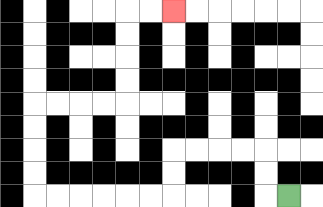{'start': '[12, 8]', 'end': '[7, 0]', 'path_directions': 'L,U,U,L,L,L,L,D,D,L,L,L,L,L,L,U,U,U,U,R,R,R,R,U,U,U,U,R,R', 'path_coordinates': '[[12, 8], [11, 8], [11, 7], [11, 6], [10, 6], [9, 6], [8, 6], [7, 6], [7, 7], [7, 8], [6, 8], [5, 8], [4, 8], [3, 8], [2, 8], [1, 8], [1, 7], [1, 6], [1, 5], [1, 4], [2, 4], [3, 4], [4, 4], [5, 4], [5, 3], [5, 2], [5, 1], [5, 0], [6, 0], [7, 0]]'}